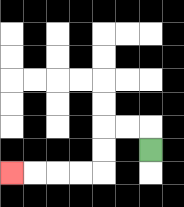{'start': '[6, 6]', 'end': '[0, 7]', 'path_directions': 'U,L,L,D,D,L,L,L,L', 'path_coordinates': '[[6, 6], [6, 5], [5, 5], [4, 5], [4, 6], [4, 7], [3, 7], [2, 7], [1, 7], [0, 7]]'}